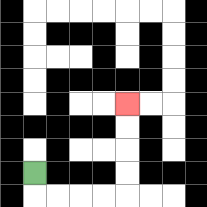{'start': '[1, 7]', 'end': '[5, 4]', 'path_directions': 'D,R,R,R,R,U,U,U,U', 'path_coordinates': '[[1, 7], [1, 8], [2, 8], [3, 8], [4, 8], [5, 8], [5, 7], [5, 6], [5, 5], [5, 4]]'}